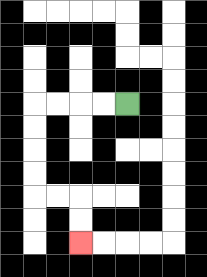{'start': '[5, 4]', 'end': '[3, 10]', 'path_directions': 'L,L,L,L,D,D,D,D,R,R,D,D', 'path_coordinates': '[[5, 4], [4, 4], [3, 4], [2, 4], [1, 4], [1, 5], [1, 6], [1, 7], [1, 8], [2, 8], [3, 8], [3, 9], [3, 10]]'}